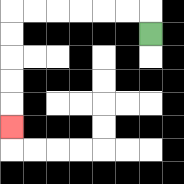{'start': '[6, 1]', 'end': '[0, 5]', 'path_directions': 'U,L,L,L,L,L,L,D,D,D,D,D', 'path_coordinates': '[[6, 1], [6, 0], [5, 0], [4, 0], [3, 0], [2, 0], [1, 0], [0, 0], [0, 1], [0, 2], [0, 3], [0, 4], [0, 5]]'}